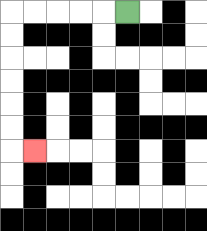{'start': '[5, 0]', 'end': '[1, 6]', 'path_directions': 'L,L,L,L,L,D,D,D,D,D,D,R', 'path_coordinates': '[[5, 0], [4, 0], [3, 0], [2, 0], [1, 0], [0, 0], [0, 1], [0, 2], [0, 3], [0, 4], [0, 5], [0, 6], [1, 6]]'}